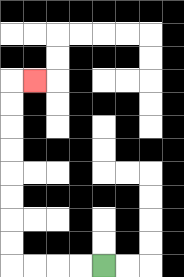{'start': '[4, 11]', 'end': '[1, 3]', 'path_directions': 'L,L,L,L,U,U,U,U,U,U,U,U,R', 'path_coordinates': '[[4, 11], [3, 11], [2, 11], [1, 11], [0, 11], [0, 10], [0, 9], [0, 8], [0, 7], [0, 6], [0, 5], [0, 4], [0, 3], [1, 3]]'}